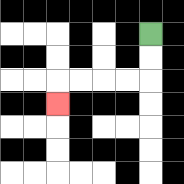{'start': '[6, 1]', 'end': '[2, 4]', 'path_directions': 'D,D,L,L,L,L,D', 'path_coordinates': '[[6, 1], [6, 2], [6, 3], [5, 3], [4, 3], [3, 3], [2, 3], [2, 4]]'}